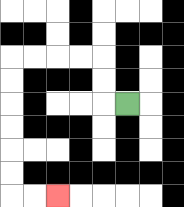{'start': '[5, 4]', 'end': '[2, 8]', 'path_directions': 'L,U,U,L,L,L,L,D,D,D,D,D,D,R,R', 'path_coordinates': '[[5, 4], [4, 4], [4, 3], [4, 2], [3, 2], [2, 2], [1, 2], [0, 2], [0, 3], [0, 4], [0, 5], [0, 6], [0, 7], [0, 8], [1, 8], [2, 8]]'}